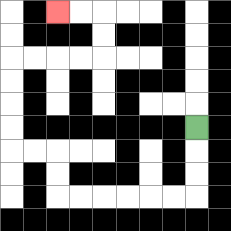{'start': '[8, 5]', 'end': '[2, 0]', 'path_directions': 'D,D,D,L,L,L,L,L,L,U,U,L,L,U,U,U,U,R,R,R,R,U,U,L,L', 'path_coordinates': '[[8, 5], [8, 6], [8, 7], [8, 8], [7, 8], [6, 8], [5, 8], [4, 8], [3, 8], [2, 8], [2, 7], [2, 6], [1, 6], [0, 6], [0, 5], [0, 4], [0, 3], [0, 2], [1, 2], [2, 2], [3, 2], [4, 2], [4, 1], [4, 0], [3, 0], [2, 0]]'}